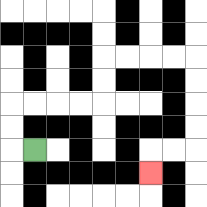{'start': '[1, 6]', 'end': '[6, 7]', 'path_directions': 'L,U,U,R,R,R,R,U,U,R,R,R,R,D,D,D,D,L,L,D', 'path_coordinates': '[[1, 6], [0, 6], [0, 5], [0, 4], [1, 4], [2, 4], [3, 4], [4, 4], [4, 3], [4, 2], [5, 2], [6, 2], [7, 2], [8, 2], [8, 3], [8, 4], [8, 5], [8, 6], [7, 6], [6, 6], [6, 7]]'}